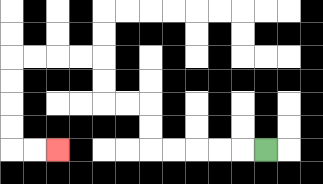{'start': '[11, 6]', 'end': '[2, 6]', 'path_directions': 'L,L,L,L,L,U,U,L,L,U,U,L,L,L,L,D,D,D,D,R,R', 'path_coordinates': '[[11, 6], [10, 6], [9, 6], [8, 6], [7, 6], [6, 6], [6, 5], [6, 4], [5, 4], [4, 4], [4, 3], [4, 2], [3, 2], [2, 2], [1, 2], [0, 2], [0, 3], [0, 4], [0, 5], [0, 6], [1, 6], [2, 6]]'}